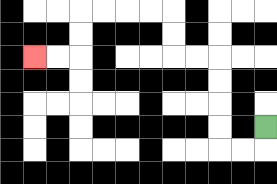{'start': '[11, 5]', 'end': '[1, 2]', 'path_directions': 'D,L,L,U,U,U,U,L,L,U,U,L,L,L,L,D,D,L,L', 'path_coordinates': '[[11, 5], [11, 6], [10, 6], [9, 6], [9, 5], [9, 4], [9, 3], [9, 2], [8, 2], [7, 2], [7, 1], [7, 0], [6, 0], [5, 0], [4, 0], [3, 0], [3, 1], [3, 2], [2, 2], [1, 2]]'}